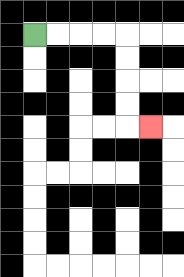{'start': '[1, 1]', 'end': '[6, 5]', 'path_directions': 'R,R,R,R,D,D,D,D,R', 'path_coordinates': '[[1, 1], [2, 1], [3, 1], [4, 1], [5, 1], [5, 2], [5, 3], [5, 4], [5, 5], [6, 5]]'}